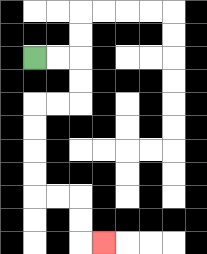{'start': '[1, 2]', 'end': '[4, 10]', 'path_directions': 'R,R,D,D,L,L,D,D,D,D,R,R,D,D,R', 'path_coordinates': '[[1, 2], [2, 2], [3, 2], [3, 3], [3, 4], [2, 4], [1, 4], [1, 5], [1, 6], [1, 7], [1, 8], [2, 8], [3, 8], [3, 9], [3, 10], [4, 10]]'}